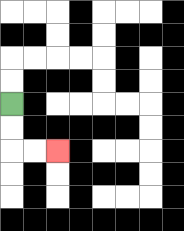{'start': '[0, 4]', 'end': '[2, 6]', 'path_directions': 'D,D,R,R', 'path_coordinates': '[[0, 4], [0, 5], [0, 6], [1, 6], [2, 6]]'}